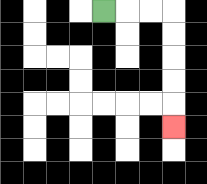{'start': '[4, 0]', 'end': '[7, 5]', 'path_directions': 'R,R,R,D,D,D,D,D', 'path_coordinates': '[[4, 0], [5, 0], [6, 0], [7, 0], [7, 1], [7, 2], [7, 3], [7, 4], [7, 5]]'}